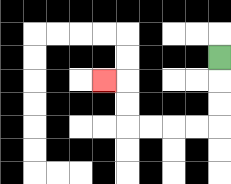{'start': '[9, 2]', 'end': '[4, 3]', 'path_directions': 'D,D,D,L,L,L,L,U,U,L', 'path_coordinates': '[[9, 2], [9, 3], [9, 4], [9, 5], [8, 5], [7, 5], [6, 5], [5, 5], [5, 4], [5, 3], [4, 3]]'}